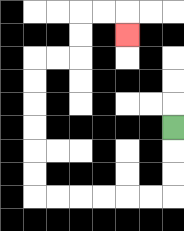{'start': '[7, 5]', 'end': '[5, 1]', 'path_directions': 'D,D,D,L,L,L,L,L,L,U,U,U,U,U,U,R,R,U,U,R,R,D', 'path_coordinates': '[[7, 5], [7, 6], [7, 7], [7, 8], [6, 8], [5, 8], [4, 8], [3, 8], [2, 8], [1, 8], [1, 7], [1, 6], [1, 5], [1, 4], [1, 3], [1, 2], [2, 2], [3, 2], [3, 1], [3, 0], [4, 0], [5, 0], [5, 1]]'}